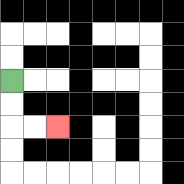{'start': '[0, 3]', 'end': '[2, 5]', 'path_directions': 'D,D,R,R', 'path_coordinates': '[[0, 3], [0, 4], [0, 5], [1, 5], [2, 5]]'}